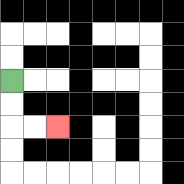{'start': '[0, 3]', 'end': '[2, 5]', 'path_directions': 'D,D,R,R', 'path_coordinates': '[[0, 3], [0, 4], [0, 5], [1, 5], [2, 5]]'}